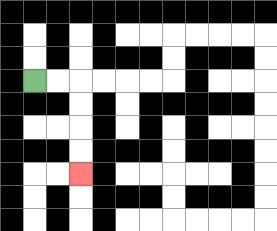{'start': '[1, 3]', 'end': '[3, 7]', 'path_directions': 'R,R,D,D,D,D', 'path_coordinates': '[[1, 3], [2, 3], [3, 3], [3, 4], [3, 5], [3, 6], [3, 7]]'}